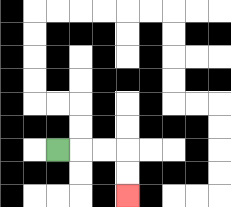{'start': '[2, 6]', 'end': '[5, 8]', 'path_directions': 'R,R,R,D,D', 'path_coordinates': '[[2, 6], [3, 6], [4, 6], [5, 6], [5, 7], [5, 8]]'}